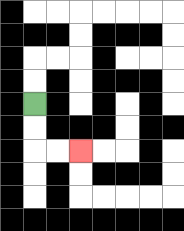{'start': '[1, 4]', 'end': '[3, 6]', 'path_directions': 'D,D,R,R', 'path_coordinates': '[[1, 4], [1, 5], [1, 6], [2, 6], [3, 6]]'}